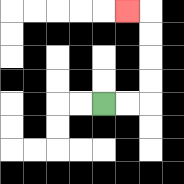{'start': '[4, 4]', 'end': '[5, 0]', 'path_directions': 'R,R,U,U,U,U,L', 'path_coordinates': '[[4, 4], [5, 4], [6, 4], [6, 3], [6, 2], [6, 1], [6, 0], [5, 0]]'}